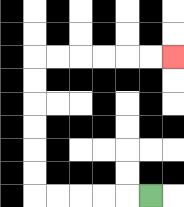{'start': '[6, 8]', 'end': '[7, 2]', 'path_directions': 'L,L,L,L,L,U,U,U,U,U,U,R,R,R,R,R,R', 'path_coordinates': '[[6, 8], [5, 8], [4, 8], [3, 8], [2, 8], [1, 8], [1, 7], [1, 6], [1, 5], [1, 4], [1, 3], [1, 2], [2, 2], [3, 2], [4, 2], [5, 2], [6, 2], [7, 2]]'}